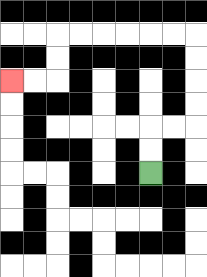{'start': '[6, 7]', 'end': '[0, 3]', 'path_directions': 'U,U,R,R,U,U,U,U,L,L,L,L,L,L,D,D,L,L', 'path_coordinates': '[[6, 7], [6, 6], [6, 5], [7, 5], [8, 5], [8, 4], [8, 3], [8, 2], [8, 1], [7, 1], [6, 1], [5, 1], [4, 1], [3, 1], [2, 1], [2, 2], [2, 3], [1, 3], [0, 3]]'}